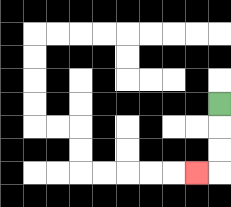{'start': '[9, 4]', 'end': '[8, 7]', 'path_directions': 'D,D,D,L', 'path_coordinates': '[[9, 4], [9, 5], [9, 6], [9, 7], [8, 7]]'}